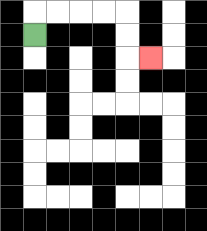{'start': '[1, 1]', 'end': '[6, 2]', 'path_directions': 'U,R,R,R,R,D,D,R', 'path_coordinates': '[[1, 1], [1, 0], [2, 0], [3, 0], [4, 0], [5, 0], [5, 1], [5, 2], [6, 2]]'}